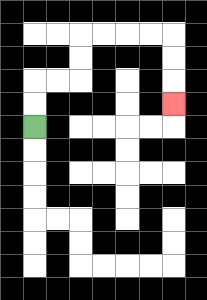{'start': '[1, 5]', 'end': '[7, 4]', 'path_directions': 'U,U,R,R,U,U,R,R,R,R,D,D,D', 'path_coordinates': '[[1, 5], [1, 4], [1, 3], [2, 3], [3, 3], [3, 2], [3, 1], [4, 1], [5, 1], [6, 1], [7, 1], [7, 2], [7, 3], [7, 4]]'}